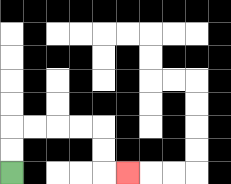{'start': '[0, 7]', 'end': '[5, 7]', 'path_directions': 'U,U,R,R,R,R,D,D,R', 'path_coordinates': '[[0, 7], [0, 6], [0, 5], [1, 5], [2, 5], [3, 5], [4, 5], [4, 6], [4, 7], [5, 7]]'}